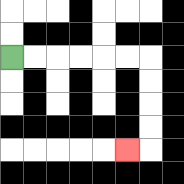{'start': '[0, 2]', 'end': '[5, 6]', 'path_directions': 'R,R,R,R,R,R,D,D,D,D,L', 'path_coordinates': '[[0, 2], [1, 2], [2, 2], [3, 2], [4, 2], [5, 2], [6, 2], [6, 3], [6, 4], [6, 5], [6, 6], [5, 6]]'}